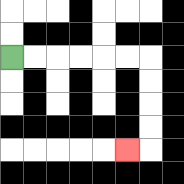{'start': '[0, 2]', 'end': '[5, 6]', 'path_directions': 'R,R,R,R,R,R,D,D,D,D,L', 'path_coordinates': '[[0, 2], [1, 2], [2, 2], [3, 2], [4, 2], [5, 2], [6, 2], [6, 3], [6, 4], [6, 5], [6, 6], [5, 6]]'}